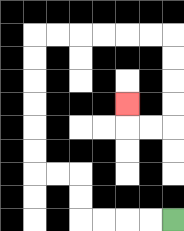{'start': '[7, 9]', 'end': '[5, 4]', 'path_directions': 'L,L,L,L,U,U,L,L,U,U,U,U,U,U,R,R,R,R,R,R,D,D,D,D,L,L,U', 'path_coordinates': '[[7, 9], [6, 9], [5, 9], [4, 9], [3, 9], [3, 8], [3, 7], [2, 7], [1, 7], [1, 6], [1, 5], [1, 4], [1, 3], [1, 2], [1, 1], [2, 1], [3, 1], [4, 1], [5, 1], [6, 1], [7, 1], [7, 2], [7, 3], [7, 4], [7, 5], [6, 5], [5, 5], [5, 4]]'}